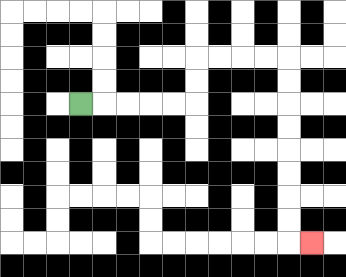{'start': '[3, 4]', 'end': '[13, 10]', 'path_directions': 'R,R,R,R,R,U,U,R,R,R,R,D,D,D,D,D,D,D,D,R', 'path_coordinates': '[[3, 4], [4, 4], [5, 4], [6, 4], [7, 4], [8, 4], [8, 3], [8, 2], [9, 2], [10, 2], [11, 2], [12, 2], [12, 3], [12, 4], [12, 5], [12, 6], [12, 7], [12, 8], [12, 9], [12, 10], [13, 10]]'}